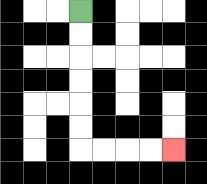{'start': '[3, 0]', 'end': '[7, 6]', 'path_directions': 'D,D,D,D,D,D,R,R,R,R', 'path_coordinates': '[[3, 0], [3, 1], [3, 2], [3, 3], [3, 4], [3, 5], [3, 6], [4, 6], [5, 6], [6, 6], [7, 6]]'}